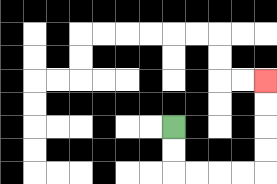{'start': '[7, 5]', 'end': '[11, 3]', 'path_directions': 'D,D,R,R,R,R,U,U,U,U', 'path_coordinates': '[[7, 5], [7, 6], [7, 7], [8, 7], [9, 7], [10, 7], [11, 7], [11, 6], [11, 5], [11, 4], [11, 3]]'}